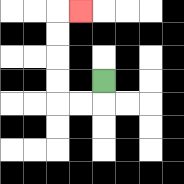{'start': '[4, 3]', 'end': '[3, 0]', 'path_directions': 'D,L,L,U,U,U,U,R', 'path_coordinates': '[[4, 3], [4, 4], [3, 4], [2, 4], [2, 3], [2, 2], [2, 1], [2, 0], [3, 0]]'}